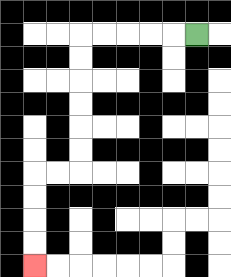{'start': '[8, 1]', 'end': '[1, 11]', 'path_directions': 'L,L,L,L,L,D,D,D,D,D,D,L,L,D,D,D,D', 'path_coordinates': '[[8, 1], [7, 1], [6, 1], [5, 1], [4, 1], [3, 1], [3, 2], [3, 3], [3, 4], [3, 5], [3, 6], [3, 7], [2, 7], [1, 7], [1, 8], [1, 9], [1, 10], [1, 11]]'}